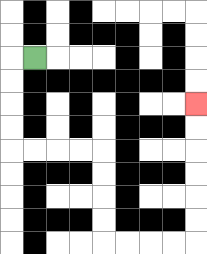{'start': '[1, 2]', 'end': '[8, 4]', 'path_directions': 'L,D,D,D,D,R,R,R,R,D,D,D,D,R,R,R,R,U,U,U,U,U,U', 'path_coordinates': '[[1, 2], [0, 2], [0, 3], [0, 4], [0, 5], [0, 6], [1, 6], [2, 6], [3, 6], [4, 6], [4, 7], [4, 8], [4, 9], [4, 10], [5, 10], [6, 10], [7, 10], [8, 10], [8, 9], [8, 8], [8, 7], [8, 6], [8, 5], [8, 4]]'}